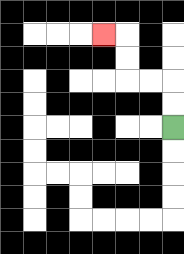{'start': '[7, 5]', 'end': '[4, 1]', 'path_directions': 'U,U,L,L,U,U,L', 'path_coordinates': '[[7, 5], [7, 4], [7, 3], [6, 3], [5, 3], [5, 2], [5, 1], [4, 1]]'}